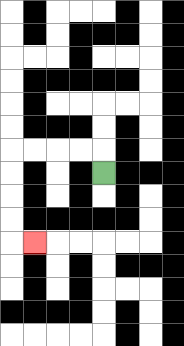{'start': '[4, 7]', 'end': '[1, 10]', 'path_directions': 'U,L,L,L,L,D,D,D,D,R', 'path_coordinates': '[[4, 7], [4, 6], [3, 6], [2, 6], [1, 6], [0, 6], [0, 7], [0, 8], [0, 9], [0, 10], [1, 10]]'}